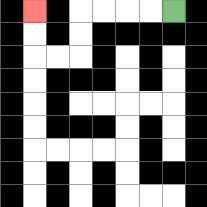{'start': '[7, 0]', 'end': '[1, 0]', 'path_directions': 'L,L,L,L,D,D,L,L,U,U', 'path_coordinates': '[[7, 0], [6, 0], [5, 0], [4, 0], [3, 0], [3, 1], [3, 2], [2, 2], [1, 2], [1, 1], [1, 0]]'}